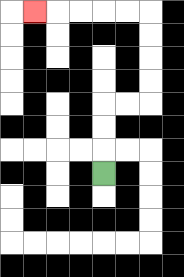{'start': '[4, 7]', 'end': '[1, 0]', 'path_directions': 'U,U,U,R,R,U,U,U,U,L,L,L,L,L', 'path_coordinates': '[[4, 7], [4, 6], [4, 5], [4, 4], [5, 4], [6, 4], [6, 3], [6, 2], [6, 1], [6, 0], [5, 0], [4, 0], [3, 0], [2, 0], [1, 0]]'}